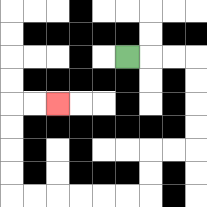{'start': '[5, 2]', 'end': '[2, 4]', 'path_directions': 'R,R,R,D,D,D,D,L,L,D,D,L,L,L,L,L,L,U,U,U,U,R,R', 'path_coordinates': '[[5, 2], [6, 2], [7, 2], [8, 2], [8, 3], [8, 4], [8, 5], [8, 6], [7, 6], [6, 6], [6, 7], [6, 8], [5, 8], [4, 8], [3, 8], [2, 8], [1, 8], [0, 8], [0, 7], [0, 6], [0, 5], [0, 4], [1, 4], [2, 4]]'}